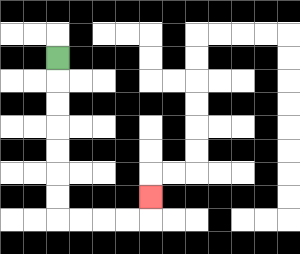{'start': '[2, 2]', 'end': '[6, 8]', 'path_directions': 'D,D,D,D,D,D,D,R,R,R,R,U', 'path_coordinates': '[[2, 2], [2, 3], [2, 4], [2, 5], [2, 6], [2, 7], [2, 8], [2, 9], [3, 9], [4, 9], [5, 9], [6, 9], [6, 8]]'}